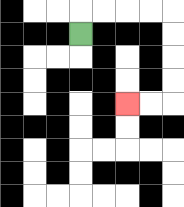{'start': '[3, 1]', 'end': '[5, 4]', 'path_directions': 'U,R,R,R,R,D,D,D,D,L,L', 'path_coordinates': '[[3, 1], [3, 0], [4, 0], [5, 0], [6, 0], [7, 0], [7, 1], [7, 2], [7, 3], [7, 4], [6, 4], [5, 4]]'}